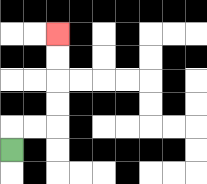{'start': '[0, 6]', 'end': '[2, 1]', 'path_directions': 'U,R,R,U,U,U,U', 'path_coordinates': '[[0, 6], [0, 5], [1, 5], [2, 5], [2, 4], [2, 3], [2, 2], [2, 1]]'}